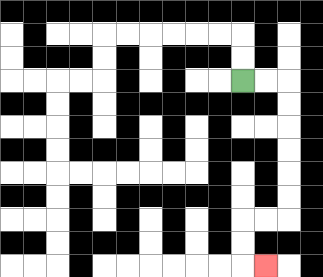{'start': '[10, 3]', 'end': '[11, 11]', 'path_directions': 'R,R,D,D,D,D,D,D,L,L,D,D,R', 'path_coordinates': '[[10, 3], [11, 3], [12, 3], [12, 4], [12, 5], [12, 6], [12, 7], [12, 8], [12, 9], [11, 9], [10, 9], [10, 10], [10, 11], [11, 11]]'}